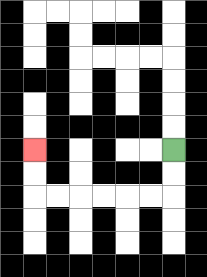{'start': '[7, 6]', 'end': '[1, 6]', 'path_directions': 'D,D,L,L,L,L,L,L,U,U', 'path_coordinates': '[[7, 6], [7, 7], [7, 8], [6, 8], [5, 8], [4, 8], [3, 8], [2, 8], [1, 8], [1, 7], [1, 6]]'}